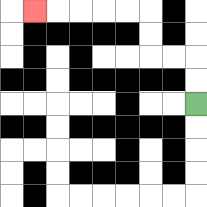{'start': '[8, 4]', 'end': '[1, 0]', 'path_directions': 'U,U,L,L,U,U,L,L,L,L,L', 'path_coordinates': '[[8, 4], [8, 3], [8, 2], [7, 2], [6, 2], [6, 1], [6, 0], [5, 0], [4, 0], [3, 0], [2, 0], [1, 0]]'}